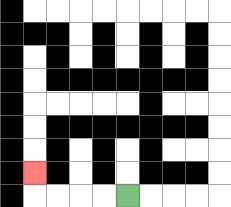{'start': '[5, 8]', 'end': '[1, 7]', 'path_directions': 'L,L,L,L,U', 'path_coordinates': '[[5, 8], [4, 8], [3, 8], [2, 8], [1, 8], [1, 7]]'}